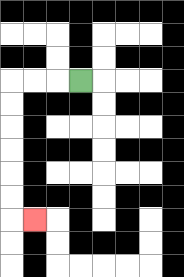{'start': '[3, 3]', 'end': '[1, 9]', 'path_directions': 'L,L,L,D,D,D,D,D,D,R', 'path_coordinates': '[[3, 3], [2, 3], [1, 3], [0, 3], [0, 4], [0, 5], [0, 6], [0, 7], [0, 8], [0, 9], [1, 9]]'}